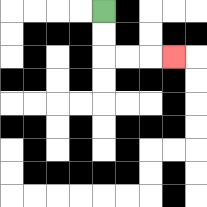{'start': '[4, 0]', 'end': '[7, 2]', 'path_directions': 'D,D,R,R,R', 'path_coordinates': '[[4, 0], [4, 1], [4, 2], [5, 2], [6, 2], [7, 2]]'}